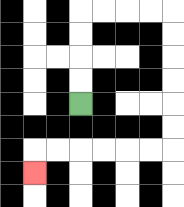{'start': '[3, 4]', 'end': '[1, 7]', 'path_directions': 'U,U,U,U,R,R,R,R,D,D,D,D,D,D,L,L,L,L,L,L,D', 'path_coordinates': '[[3, 4], [3, 3], [3, 2], [3, 1], [3, 0], [4, 0], [5, 0], [6, 0], [7, 0], [7, 1], [7, 2], [7, 3], [7, 4], [7, 5], [7, 6], [6, 6], [5, 6], [4, 6], [3, 6], [2, 6], [1, 6], [1, 7]]'}